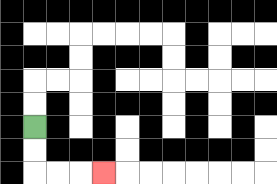{'start': '[1, 5]', 'end': '[4, 7]', 'path_directions': 'D,D,R,R,R', 'path_coordinates': '[[1, 5], [1, 6], [1, 7], [2, 7], [3, 7], [4, 7]]'}